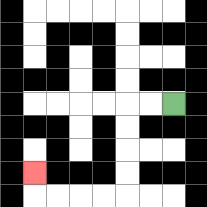{'start': '[7, 4]', 'end': '[1, 7]', 'path_directions': 'L,L,D,D,D,D,L,L,L,L,U', 'path_coordinates': '[[7, 4], [6, 4], [5, 4], [5, 5], [5, 6], [5, 7], [5, 8], [4, 8], [3, 8], [2, 8], [1, 8], [1, 7]]'}